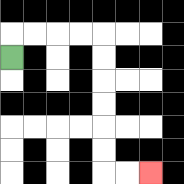{'start': '[0, 2]', 'end': '[6, 7]', 'path_directions': 'U,R,R,R,R,D,D,D,D,D,D,R,R', 'path_coordinates': '[[0, 2], [0, 1], [1, 1], [2, 1], [3, 1], [4, 1], [4, 2], [4, 3], [4, 4], [4, 5], [4, 6], [4, 7], [5, 7], [6, 7]]'}